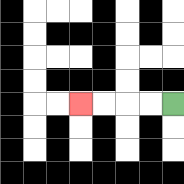{'start': '[7, 4]', 'end': '[3, 4]', 'path_directions': 'L,L,L,L', 'path_coordinates': '[[7, 4], [6, 4], [5, 4], [4, 4], [3, 4]]'}